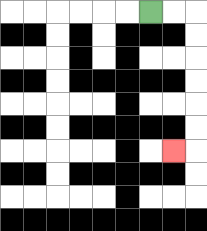{'start': '[6, 0]', 'end': '[7, 6]', 'path_directions': 'R,R,D,D,D,D,D,D,L', 'path_coordinates': '[[6, 0], [7, 0], [8, 0], [8, 1], [8, 2], [8, 3], [8, 4], [8, 5], [8, 6], [7, 6]]'}